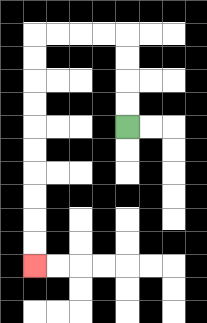{'start': '[5, 5]', 'end': '[1, 11]', 'path_directions': 'U,U,U,U,L,L,L,L,D,D,D,D,D,D,D,D,D,D', 'path_coordinates': '[[5, 5], [5, 4], [5, 3], [5, 2], [5, 1], [4, 1], [3, 1], [2, 1], [1, 1], [1, 2], [1, 3], [1, 4], [1, 5], [1, 6], [1, 7], [1, 8], [1, 9], [1, 10], [1, 11]]'}